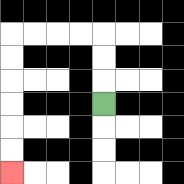{'start': '[4, 4]', 'end': '[0, 7]', 'path_directions': 'U,U,U,L,L,L,L,D,D,D,D,D,D', 'path_coordinates': '[[4, 4], [4, 3], [4, 2], [4, 1], [3, 1], [2, 1], [1, 1], [0, 1], [0, 2], [0, 3], [0, 4], [0, 5], [0, 6], [0, 7]]'}